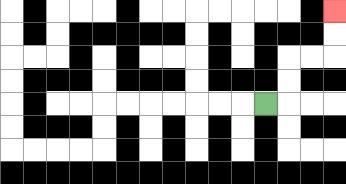{'start': '[11, 4]', 'end': '[14, 0]', 'path_directions': 'R,U,U,R,R,U,U', 'path_coordinates': '[[11, 4], [12, 4], [12, 3], [12, 2], [13, 2], [14, 2], [14, 1], [14, 0]]'}